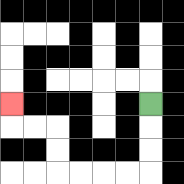{'start': '[6, 4]', 'end': '[0, 4]', 'path_directions': 'D,D,D,L,L,L,L,U,U,L,L,U', 'path_coordinates': '[[6, 4], [6, 5], [6, 6], [6, 7], [5, 7], [4, 7], [3, 7], [2, 7], [2, 6], [2, 5], [1, 5], [0, 5], [0, 4]]'}